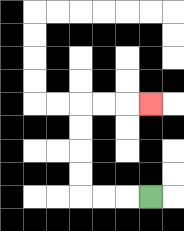{'start': '[6, 8]', 'end': '[6, 4]', 'path_directions': 'L,L,L,U,U,U,U,R,R,R', 'path_coordinates': '[[6, 8], [5, 8], [4, 8], [3, 8], [3, 7], [3, 6], [3, 5], [3, 4], [4, 4], [5, 4], [6, 4]]'}